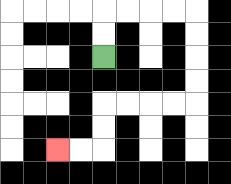{'start': '[4, 2]', 'end': '[2, 6]', 'path_directions': 'U,U,R,R,R,R,D,D,D,D,L,L,L,L,D,D,L,L', 'path_coordinates': '[[4, 2], [4, 1], [4, 0], [5, 0], [6, 0], [7, 0], [8, 0], [8, 1], [8, 2], [8, 3], [8, 4], [7, 4], [6, 4], [5, 4], [4, 4], [4, 5], [4, 6], [3, 6], [2, 6]]'}